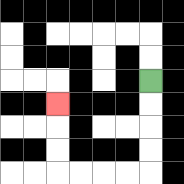{'start': '[6, 3]', 'end': '[2, 4]', 'path_directions': 'D,D,D,D,L,L,L,L,U,U,U', 'path_coordinates': '[[6, 3], [6, 4], [6, 5], [6, 6], [6, 7], [5, 7], [4, 7], [3, 7], [2, 7], [2, 6], [2, 5], [2, 4]]'}